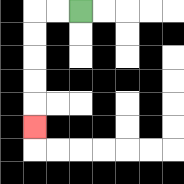{'start': '[3, 0]', 'end': '[1, 5]', 'path_directions': 'L,L,D,D,D,D,D', 'path_coordinates': '[[3, 0], [2, 0], [1, 0], [1, 1], [1, 2], [1, 3], [1, 4], [1, 5]]'}